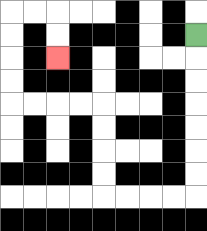{'start': '[8, 1]', 'end': '[2, 2]', 'path_directions': 'D,D,D,D,D,D,D,L,L,L,L,U,U,U,U,L,L,L,L,U,U,U,U,R,R,D,D', 'path_coordinates': '[[8, 1], [8, 2], [8, 3], [8, 4], [8, 5], [8, 6], [8, 7], [8, 8], [7, 8], [6, 8], [5, 8], [4, 8], [4, 7], [4, 6], [4, 5], [4, 4], [3, 4], [2, 4], [1, 4], [0, 4], [0, 3], [0, 2], [0, 1], [0, 0], [1, 0], [2, 0], [2, 1], [2, 2]]'}